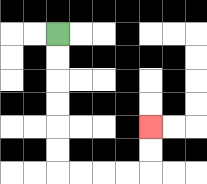{'start': '[2, 1]', 'end': '[6, 5]', 'path_directions': 'D,D,D,D,D,D,R,R,R,R,U,U', 'path_coordinates': '[[2, 1], [2, 2], [2, 3], [2, 4], [2, 5], [2, 6], [2, 7], [3, 7], [4, 7], [5, 7], [6, 7], [6, 6], [6, 5]]'}